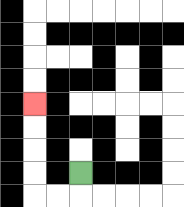{'start': '[3, 7]', 'end': '[1, 4]', 'path_directions': 'D,L,L,U,U,U,U', 'path_coordinates': '[[3, 7], [3, 8], [2, 8], [1, 8], [1, 7], [1, 6], [1, 5], [1, 4]]'}